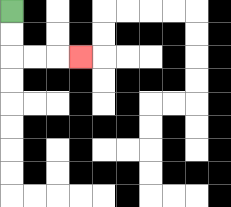{'start': '[0, 0]', 'end': '[3, 2]', 'path_directions': 'D,D,R,R,R', 'path_coordinates': '[[0, 0], [0, 1], [0, 2], [1, 2], [2, 2], [3, 2]]'}